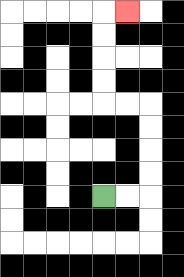{'start': '[4, 8]', 'end': '[5, 0]', 'path_directions': 'R,R,U,U,U,U,L,L,U,U,U,U,R', 'path_coordinates': '[[4, 8], [5, 8], [6, 8], [6, 7], [6, 6], [6, 5], [6, 4], [5, 4], [4, 4], [4, 3], [4, 2], [4, 1], [4, 0], [5, 0]]'}